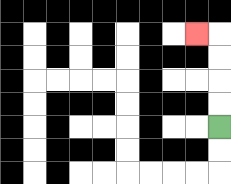{'start': '[9, 5]', 'end': '[8, 1]', 'path_directions': 'U,U,U,U,L', 'path_coordinates': '[[9, 5], [9, 4], [9, 3], [9, 2], [9, 1], [8, 1]]'}